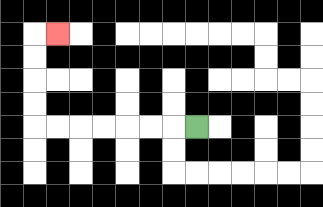{'start': '[8, 5]', 'end': '[2, 1]', 'path_directions': 'L,L,L,L,L,L,L,U,U,U,U,R', 'path_coordinates': '[[8, 5], [7, 5], [6, 5], [5, 5], [4, 5], [3, 5], [2, 5], [1, 5], [1, 4], [1, 3], [1, 2], [1, 1], [2, 1]]'}